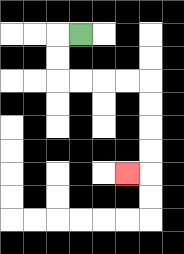{'start': '[3, 1]', 'end': '[5, 7]', 'path_directions': 'L,D,D,R,R,R,R,D,D,D,D,L', 'path_coordinates': '[[3, 1], [2, 1], [2, 2], [2, 3], [3, 3], [4, 3], [5, 3], [6, 3], [6, 4], [6, 5], [6, 6], [6, 7], [5, 7]]'}